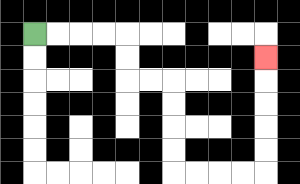{'start': '[1, 1]', 'end': '[11, 2]', 'path_directions': 'R,R,R,R,D,D,R,R,D,D,D,D,R,R,R,R,U,U,U,U,U', 'path_coordinates': '[[1, 1], [2, 1], [3, 1], [4, 1], [5, 1], [5, 2], [5, 3], [6, 3], [7, 3], [7, 4], [7, 5], [7, 6], [7, 7], [8, 7], [9, 7], [10, 7], [11, 7], [11, 6], [11, 5], [11, 4], [11, 3], [11, 2]]'}